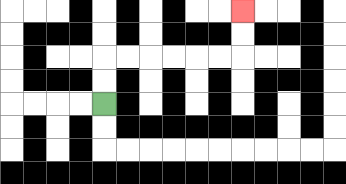{'start': '[4, 4]', 'end': '[10, 0]', 'path_directions': 'U,U,R,R,R,R,R,R,U,U', 'path_coordinates': '[[4, 4], [4, 3], [4, 2], [5, 2], [6, 2], [7, 2], [8, 2], [9, 2], [10, 2], [10, 1], [10, 0]]'}